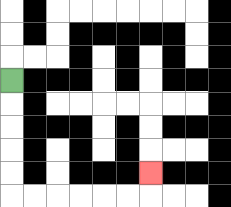{'start': '[0, 3]', 'end': '[6, 7]', 'path_directions': 'D,D,D,D,D,R,R,R,R,R,R,U', 'path_coordinates': '[[0, 3], [0, 4], [0, 5], [0, 6], [0, 7], [0, 8], [1, 8], [2, 8], [3, 8], [4, 8], [5, 8], [6, 8], [6, 7]]'}